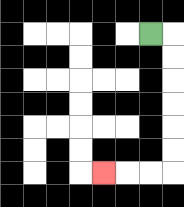{'start': '[6, 1]', 'end': '[4, 7]', 'path_directions': 'R,D,D,D,D,D,D,L,L,L', 'path_coordinates': '[[6, 1], [7, 1], [7, 2], [7, 3], [7, 4], [7, 5], [7, 6], [7, 7], [6, 7], [5, 7], [4, 7]]'}